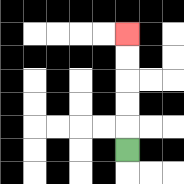{'start': '[5, 6]', 'end': '[5, 1]', 'path_directions': 'U,U,U,U,U', 'path_coordinates': '[[5, 6], [5, 5], [5, 4], [5, 3], [5, 2], [5, 1]]'}